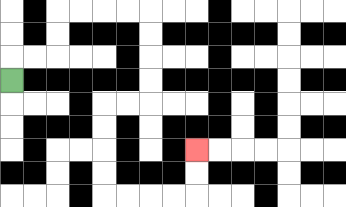{'start': '[0, 3]', 'end': '[8, 6]', 'path_directions': 'U,R,R,U,U,R,R,R,R,D,D,D,D,L,L,D,D,D,D,R,R,R,R,U,U', 'path_coordinates': '[[0, 3], [0, 2], [1, 2], [2, 2], [2, 1], [2, 0], [3, 0], [4, 0], [5, 0], [6, 0], [6, 1], [6, 2], [6, 3], [6, 4], [5, 4], [4, 4], [4, 5], [4, 6], [4, 7], [4, 8], [5, 8], [6, 8], [7, 8], [8, 8], [8, 7], [8, 6]]'}